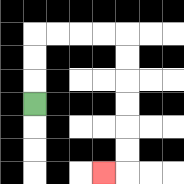{'start': '[1, 4]', 'end': '[4, 7]', 'path_directions': 'U,U,U,R,R,R,R,D,D,D,D,D,D,L', 'path_coordinates': '[[1, 4], [1, 3], [1, 2], [1, 1], [2, 1], [3, 1], [4, 1], [5, 1], [5, 2], [5, 3], [5, 4], [5, 5], [5, 6], [5, 7], [4, 7]]'}